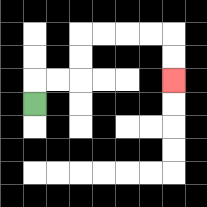{'start': '[1, 4]', 'end': '[7, 3]', 'path_directions': 'U,R,R,U,U,R,R,R,R,D,D', 'path_coordinates': '[[1, 4], [1, 3], [2, 3], [3, 3], [3, 2], [3, 1], [4, 1], [5, 1], [6, 1], [7, 1], [7, 2], [7, 3]]'}